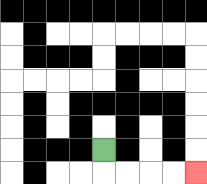{'start': '[4, 6]', 'end': '[8, 7]', 'path_directions': 'D,R,R,R,R', 'path_coordinates': '[[4, 6], [4, 7], [5, 7], [6, 7], [7, 7], [8, 7]]'}